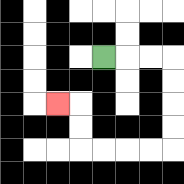{'start': '[4, 2]', 'end': '[2, 4]', 'path_directions': 'R,R,R,D,D,D,D,L,L,L,L,U,U,L', 'path_coordinates': '[[4, 2], [5, 2], [6, 2], [7, 2], [7, 3], [7, 4], [7, 5], [7, 6], [6, 6], [5, 6], [4, 6], [3, 6], [3, 5], [3, 4], [2, 4]]'}